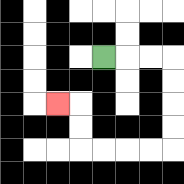{'start': '[4, 2]', 'end': '[2, 4]', 'path_directions': 'R,R,R,D,D,D,D,L,L,L,L,U,U,L', 'path_coordinates': '[[4, 2], [5, 2], [6, 2], [7, 2], [7, 3], [7, 4], [7, 5], [7, 6], [6, 6], [5, 6], [4, 6], [3, 6], [3, 5], [3, 4], [2, 4]]'}